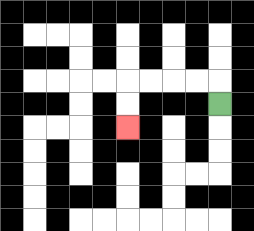{'start': '[9, 4]', 'end': '[5, 5]', 'path_directions': 'U,L,L,L,L,D,D', 'path_coordinates': '[[9, 4], [9, 3], [8, 3], [7, 3], [6, 3], [5, 3], [5, 4], [5, 5]]'}